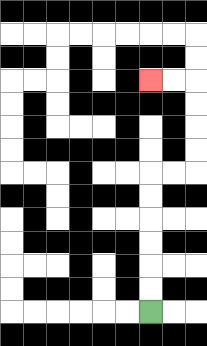{'start': '[6, 13]', 'end': '[6, 3]', 'path_directions': 'U,U,U,U,U,U,R,R,U,U,U,U,L,L', 'path_coordinates': '[[6, 13], [6, 12], [6, 11], [6, 10], [6, 9], [6, 8], [6, 7], [7, 7], [8, 7], [8, 6], [8, 5], [8, 4], [8, 3], [7, 3], [6, 3]]'}